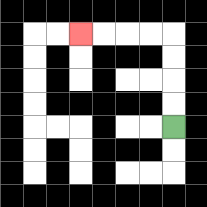{'start': '[7, 5]', 'end': '[3, 1]', 'path_directions': 'U,U,U,U,L,L,L,L', 'path_coordinates': '[[7, 5], [7, 4], [7, 3], [7, 2], [7, 1], [6, 1], [5, 1], [4, 1], [3, 1]]'}